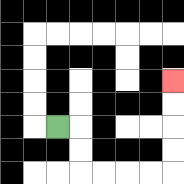{'start': '[2, 5]', 'end': '[7, 3]', 'path_directions': 'R,D,D,R,R,R,R,U,U,U,U', 'path_coordinates': '[[2, 5], [3, 5], [3, 6], [3, 7], [4, 7], [5, 7], [6, 7], [7, 7], [7, 6], [7, 5], [7, 4], [7, 3]]'}